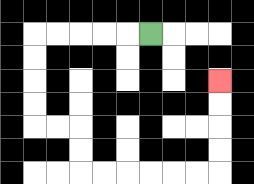{'start': '[6, 1]', 'end': '[9, 3]', 'path_directions': 'L,L,L,L,L,D,D,D,D,R,R,D,D,R,R,R,R,R,R,U,U,U,U', 'path_coordinates': '[[6, 1], [5, 1], [4, 1], [3, 1], [2, 1], [1, 1], [1, 2], [1, 3], [1, 4], [1, 5], [2, 5], [3, 5], [3, 6], [3, 7], [4, 7], [5, 7], [6, 7], [7, 7], [8, 7], [9, 7], [9, 6], [9, 5], [9, 4], [9, 3]]'}